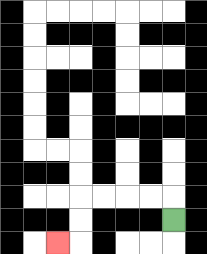{'start': '[7, 9]', 'end': '[2, 10]', 'path_directions': 'U,L,L,L,L,D,D,L', 'path_coordinates': '[[7, 9], [7, 8], [6, 8], [5, 8], [4, 8], [3, 8], [3, 9], [3, 10], [2, 10]]'}